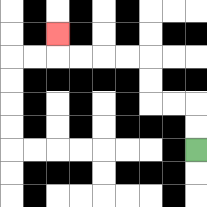{'start': '[8, 6]', 'end': '[2, 1]', 'path_directions': 'U,U,L,L,U,U,L,L,L,L,U', 'path_coordinates': '[[8, 6], [8, 5], [8, 4], [7, 4], [6, 4], [6, 3], [6, 2], [5, 2], [4, 2], [3, 2], [2, 2], [2, 1]]'}